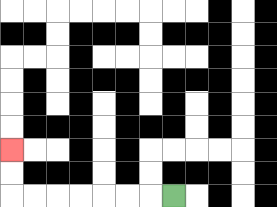{'start': '[7, 8]', 'end': '[0, 6]', 'path_directions': 'L,L,L,L,L,L,L,U,U', 'path_coordinates': '[[7, 8], [6, 8], [5, 8], [4, 8], [3, 8], [2, 8], [1, 8], [0, 8], [0, 7], [0, 6]]'}